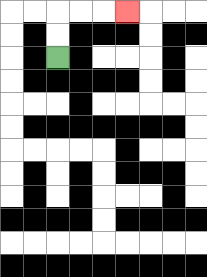{'start': '[2, 2]', 'end': '[5, 0]', 'path_directions': 'U,U,R,R,R', 'path_coordinates': '[[2, 2], [2, 1], [2, 0], [3, 0], [4, 0], [5, 0]]'}